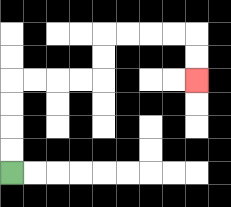{'start': '[0, 7]', 'end': '[8, 3]', 'path_directions': 'U,U,U,U,R,R,R,R,U,U,R,R,R,R,D,D', 'path_coordinates': '[[0, 7], [0, 6], [0, 5], [0, 4], [0, 3], [1, 3], [2, 3], [3, 3], [4, 3], [4, 2], [4, 1], [5, 1], [6, 1], [7, 1], [8, 1], [8, 2], [8, 3]]'}